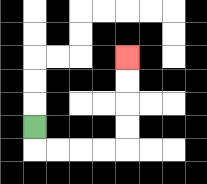{'start': '[1, 5]', 'end': '[5, 2]', 'path_directions': 'D,R,R,R,R,U,U,U,U', 'path_coordinates': '[[1, 5], [1, 6], [2, 6], [3, 6], [4, 6], [5, 6], [5, 5], [5, 4], [5, 3], [5, 2]]'}